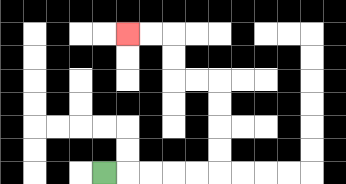{'start': '[4, 7]', 'end': '[5, 1]', 'path_directions': 'R,R,R,R,R,U,U,U,U,L,L,U,U,L,L', 'path_coordinates': '[[4, 7], [5, 7], [6, 7], [7, 7], [8, 7], [9, 7], [9, 6], [9, 5], [9, 4], [9, 3], [8, 3], [7, 3], [7, 2], [7, 1], [6, 1], [5, 1]]'}